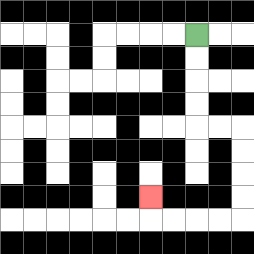{'start': '[8, 1]', 'end': '[6, 8]', 'path_directions': 'D,D,D,D,R,R,D,D,D,D,L,L,L,L,U', 'path_coordinates': '[[8, 1], [8, 2], [8, 3], [8, 4], [8, 5], [9, 5], [10, 5], [10, 6], [10, 7], [10, 8], [10, 9], [9, 9], [8, 9], [7, 9], [6, 9], [6, 8]]'}